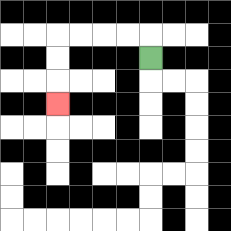{'start': '[6, 2]', 'end': '[2, 4]', 'path_directions': 'U,L,L,L,L,D,D,D', 'path_coordinates': '[[6, 2], [6, 1], [5, 1], [4, 1], [3, 1], [2, 1], [2, 2], [2, 3], [2, 4]]'}